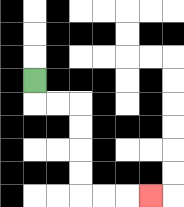{'start': '[1, 3]', 'end': '[6, 8]', 'path_directions': 'D,R,R,D,D,D,D,R,R,R', 'path_coordinates': '[[1, 3], [1, 4], [2, 4], [3, 4], [3, 5], [3, 6], [3, 7], [3, 8], [4, 8], [5, 8], [6, 8]]'}